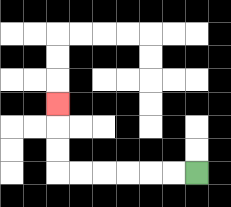{'start': '[8, 7]', 'end': '[2, 4]', 'path_directions': 'L,L,L,L,L,L,U,U,U', 'path_coordinates': '[[8, 7], [7, 7], [6, 7], [5, 7], [4, 7], [3, 7], [2, 7], [2, 6], [2, 5], [2, 4]]'}